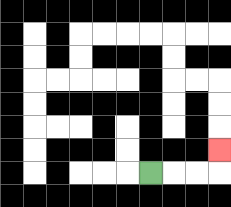{'start': '[6, 7]', 'end': '[9, 6]', 'path_directions': 'R,R,R,U', 'path_coordinates': '[[6, 7], [7, 7], [8, 7], [9, 7], [9, 6]]'}